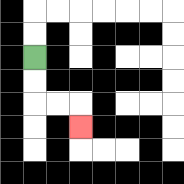{'start': '[1, 2]', 'end': '[3, 5]', 'path_directions': 'D,D,R,R,D', 'path_coordinates': '[[1, 2], [1, 3], [1, 4], [2, 4], [3, 4], [3, 5]]'}